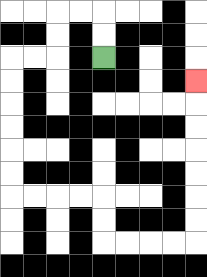{'start': '[4, 2]', 'end': '[8, 3]', 'path_directions': 'U,U,L,L,D,D,L,L,D,D,D,D,D,D,R,R,R,R,D,D,R,R,R,R,U,U,U,U,U,U,U', 'path_coordinates': '[[4, 2], [4, 1], [4, 0], [3, 0], [2, 0], [2, 1], [2, 2], [1, 2], [0, 2], [0, 3], [0, 4], [0, 5], [0, 6], [0, 7], [0, 8], [1, 8], [2, 8], [3, 8], [4, 8], [4, 9], [4, 10], [5, 10], [6, 10], [7, 10], [8, 10], [8, 9], [8, 8], [8, 7], [8, 6], [8, 5], [8, 4], [8, 3]]'}